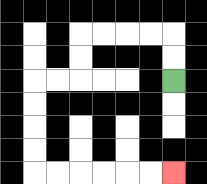{'start': '[7, 3]', 'end': '[7, 7]', 'path_directions': 'U,U,L,L,L,L,D,D,L,L,D,D,D,D,R,R,R,R,R,R', 'path_coordinates': '[[7, 3], [7, 2], [7, 1], [6, 1], [5, 1], [4, 1], [3, 1], [3, 2], [3, 3], [2, 3], [1, 3], [1, 4], [1, 5], [1, 6], [1, 7], [2, 7], [3, 7], [4, 7], [5, 7], [6, 7], [7, 7]]'}